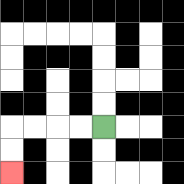{'start': '[4, 5]', 'end': '[0, 7]', 'path_directions': 'L,L,L,L,D,D', 'path_coordinates': '[[4, 5], [3, 5], [2, 5], [1, 5], [0, 5], [0, 6], [0, 7]]'}